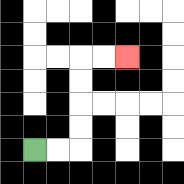{'start': '[1, 6]', 'end': '[5, 2]', 'path_directions': 'R,R,U,U,U,U,R,R', 'path_coordinates': '[[1, 6], [2, 6], [3, 6], [3, 5], [3, 4], [3, 3], [3, 2], [4, 2], [5, 2]]'}